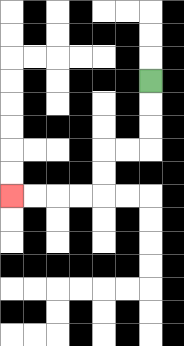{'start': '[6, 3]', 'end': '[0, 8]', 'path_directions': 'D,D,D,L,L,D,D,L,L,L,L', 'path_coordinates': '[[6, 3], [6, 4], [6, 5], [6, 6], [5, 6], [4, 6], [4, 7], [4, 8], [3, 8], [2, 8], [1, 8], [0, 8]]'}